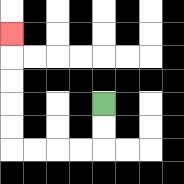{'start': '[4, 4]', 'end': '[0, 1]', 'path_directions': 'D,D,L,L,L,L,U,U,U,U,U', 'path_coordinates': '[[4, 4], [4, 5], [4, 6], [3, 6], [2, 6], [1, 6], [0, 6], [0, 5], [0, 4], [0, 3], [0, 2], [0, 1]]'}